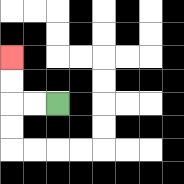{'start': '[2, 4]', 'end': '[0, 2]', 'path_directions': 'L,L,U,U', 'path_coordinates': '[[2, 4], [1, 4], [0, 4], [0, 3], [0, 2]]'}